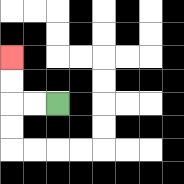{'start': '[2, 4]', 'end': '[0, 2]', 'path_directions': 'L,L,U,U', 'path_coordinates': '[[2, 4], [1, 4], [0, 4], [0, 3], [0, 2]]'}